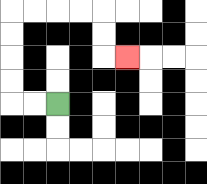{'start': '[2, 4]', 'end': '[5, 2]', 'path_directions': 'L,L,U,U,U,U,R,R,R,R,D,D,R', 'path_coordinates': '[[2, 4], [1, 4], [0, 4], [0, 3], [0, 2], [0, 1], [0, 0], [1, 0], [2, 0], [3, 0], [4, 0], [4, 1], [4, 2], [5, 2]]'}